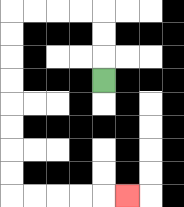{'start': '[4, 3]', 'end': '[5, 8]', 'path_directions': 'U,U,U,L,L,L,L,D,D,D,D,D,D,D,D,R,R,R,R,R', 'path_coordinates': '[[4, 3], [4, 2], [4, 1], [4, 0], [3, 0], [2, 0], [1, 0], [0, 0], [0, 1], [0, 2], [0, 3], [0, 4], [0, 5], [0, 6], [0, 7], [0, 8], [1, 8], [2, 8], [3, 8], [4, 8], [5, 8]]'}